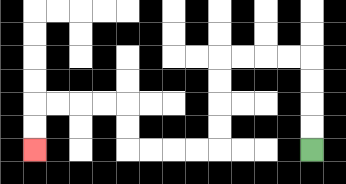{'start': '[13, 6]', 'end': '[1, 6]', 'path_directions': 'U,U,U,U,L,L,L,L,D,D,D,D,L,L,L,L,U,U,L,L,L,L,D,D', 'path_coordinates': '[[13, 6], [13, 5], [13, 4], [13, 3], [13, 2], [12, 2], [11, 2], [10, 2], [9, 2], [9, 3], [9, 4], [9, 5], [9, 6], [8, 6], [7, 6], [6, 6], [5, 6], [5, 5], [5, 4], [4, 4], [3, 4], [2, 4], [1, 4], [1, 5], [1, 6]]'}